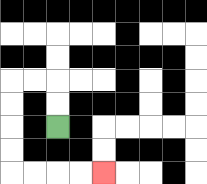{'start': '[2, 5]', 'end': '[4, 7]', 'path_directions': 'U,U,L,L,D,D,D,D,R,R,R,R', 'path_coordinates': '[[2, 5], [2, 4], [2, 3], [1, 3], [0, 3], [0, 4], [0, 5], [0, 6], [0, 7], [1, 7], [2, 7], [3, 7], [4, 7]]'}